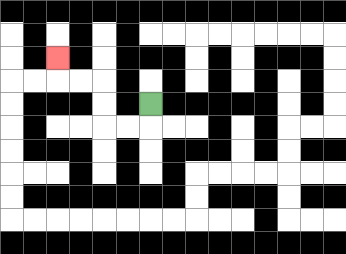{'start': '[6, 4]', 'end': '[2, 2]', 'path_directions': 'D,L,L,U,U,L,L,U', 'path_coordinates': '[[6, 4], [6, 5], [5, 5], [4, 5], [4, 4], [4, 3], [3, 3], [2, 3], [2, 2]]'}